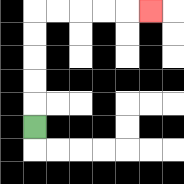{'start': '[1, 5]', 'end': '[6, 0]', 'path_directions': 'U,U,U,U,U,R,R,R,R,R', 'path_coordinates': '[[1, 5], [1, 4], [1, 3], [1, 2], [1, 1], [1, 0], [2, 0], [3, 0], [4, 0], [5, 0], [6, 0]]'}